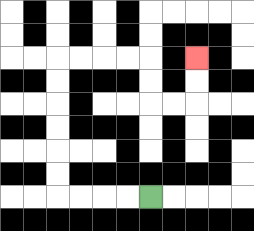{'start': '[6, 8]', 'end': '[8, 2]', 'path_directions': 'L,L,L,L,U,U,U,U,U,U,R,R,R,R,D,D,R,R,U,U', 'path_coordinates': '[[6, 8], [5, 8], [4, 8], [3, 8], [2, 8], [2, 7], [2, 6], [2, 5], [2, 4], [2, 3], [2, 2], [3, 2], [4, 2], [5, 2], [6, 2], [6, 3], [6, 4], [7, 4], [8, 4], [8, 3], [8, 2]]'}